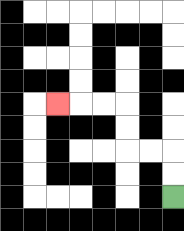{'start': '[7, 8]', 'end': '[2, 4]', 'path_directions': 'U,U,L,L,U,U,L,L,L', 'path_coordinates': '[[7, 8], [7, 7], [7, 6], [6, 6], [5, 6], [5, 5], [5, 4], [4, 4], [3, 4], [2, 4]]'}